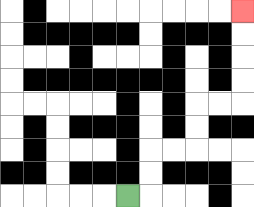{'start': '[5, 8]', 'end': '[10, 0]', 'path_directions': 'R,U,U,R,R,U,U,R,R,U,U,U,U', 'path_coordinates': '[[5, 8], [6, 8], [6, 7], [6, 6], [7, 6], [8, 6], [8, 5], [8, 4], [9, 4], [10, 4], [10, 3], [10, 2], [10, 1], [10, 0]]'}